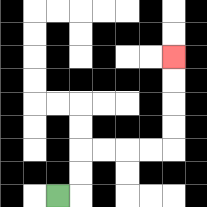{'start': '[2, 8]', 'end': '[7, 2]', 'path_directions': 'R,U,U,R,R,R,R,U,U,U,U', 'path_coordinates': '[[2, 8], [3, 8], [3, 7], [3, 6], [4, 6], [5, 6], [6, 6], [7, 6], [7, 5], [7, 4], [7, 3], [7, 2]]'}